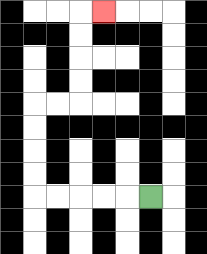{'start': '[6, 8]', 'end': '[4, 0]', 'path_directions': 'L,L,L,L,L,U,U,U,U,R,R,U,U,U,U,R', 'path_coordinates': '[[6, 8], [5, 8], [4, 8], [3, 8], [2, 8], [1, 8], [1, 7], [1, 6], [1, 5], [1, 4], [2, 4], [3, 4], [3, 3], [3, 2], [3, 1], [3, 0], [4, 0]]'}